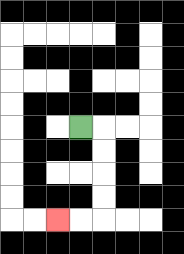{'start': '[3, 5]', 'end': '[2, 9]', 'path_directions': 'R,D,D,D,D,L,L', 'path_coordinates': '[[3, 5], [4, 5], [4, 6], [4, 7], [4, 8], [4, 9], [3, 9], [2, 9]]'}